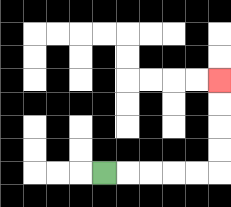{'start': '[4, 7]', 'end': '[9, 3]', 'path_directions': 'R,R,R,R,R,U,U,U,U', 'path_coordinates': '[[4, 7], [5, 7], [6, 7], [7, 7], [8, 7], [9, 7], [9, 6], [9, 5], [9, 4], [9, 3]]'}